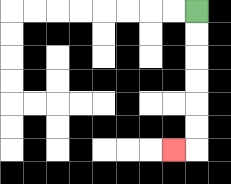{'start': '[8, 0]', 'end': '[7, 6]', 'path_directions': 'D,D,D,D,D,D,L', 'path_coordinates': '[[8, 0], [8, 1], [8, 2], [8, 3], [8, 4], [8, 5], [8, 6], [7, 6]]'}